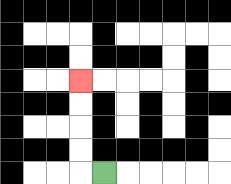{'start': '[4, 7]', 'end': '[3, 3]', 'path_directions': 'L,U,U,U,U', 'path_coordinates': '[[4, 7], [3, 7], [3, 6], [3, 5], [3, 4], [3, 3]]'}